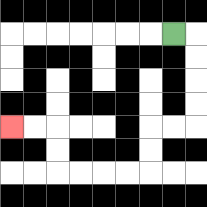{'start': '[7, 1]', 'end': '[0, 5]', 'path_directions': 'R,D,D,D,D,L,L,D,D,L,L,L,L,U,U,L,L', 'path_coordinates': '[[7, 1], [8, 1], [8, 2], [8, 3], [8, 4], [8, 5], [7, 5], [6, 5], [6, 6], [6, 7], [5, 7], [4, 7], [3, 7], [2, 7], [2, 6], [2, 5], [1, 5], [0, 5]]'}